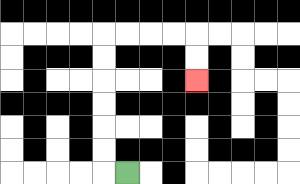{'start': '[5, 7]', 'end': '[8, 3]', 'path_directions': 'L,U,U,U,U,U,U,R,R,R,R,D,D', 'path_coordinates': '[[5, 7], [4, 7], [4, 6], [4, 5], [4, 4], [4, 3], [4, 2], [4, 1], [5, 1], [6, 1], [7, 1], [8, 1], [8, 2], [8, 3]]'}